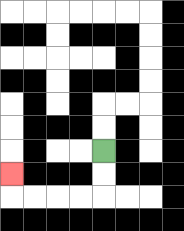{'start': '[4, 6]', 'end': '[0, 7]', 'path_directions': 'D,D,L,L,L,L,U', 'path_coordinates': '[[4, 6], [4, 7], [4, 8], [3, 8], [2, 8], [1, 8], [0, 8], [0, 7]]'}